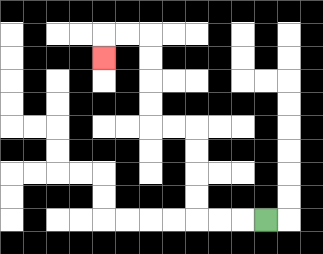{'start': '[11, 9]', 'end': '[4, 2]', 'path_directions': 'L,L,L,U,U,U,U,L,L,U,U,U,U,L,L,D', 'path_coordinates': '[[11, 9], [10, 9], [9, 9], [8, 9], [8, 8], [8, 7], [8, 6], [8, 5], [7, 5], [6, 5], [6, 4], [6, 3], [6, 2], [6, 1], [5, 1], [4, 1], [4, 2]]'}